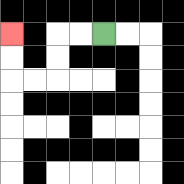{'start': '[4, 1]', 'end': '[0, 1]', 'path_directions': 'L,L,D,D,L,L,U,U', 'path_coordinates': '[[4, 1], [3, 1], [2, 1], [2, 2], [2, 3], [1, 3], [0, 3], [0, 2], [0, 1]]'}